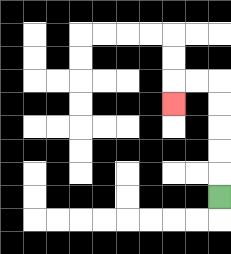{'start': '[9, 8]', 'end': '[7, 4]', 'path_directions': 'U,U,U,U,U,L,L,D', 'path_coordinates': '[[9, 8], [9, 7], [9, 6], [9, 5], [9, 4], [9, 3], [8, 3], [7, 3], [7, 4]]'}